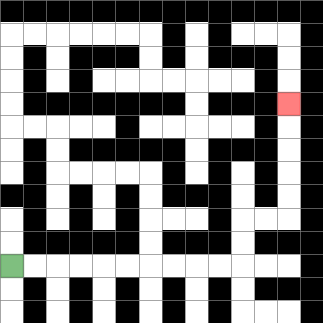{'start': '[0, 11]', 'end': '[12, 4]', 'path_directions': 'R,R,R,R,R,R,R,R,R,R,U,U,R,R,U,U,U,U,U', 'path_coordinates': '[[0, 11], [1, 11], [2, 11], [3, 11], [4, 11], [5, 11], [6, 11], [7, 11], [8, 11], [9, 11], [10, 11], [10, 10], [10, 9], [11, 9], [12, 9], [12, 8], [12, 7], [12, 6], [12, 5], [12, 4]]'}